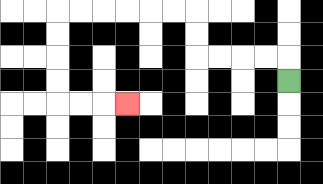{'start': '[12, 3]', 'end': '[5, 4]', 'path_directions': 'U,L,L,L,L,U,U,L,L,L,L,L,L,D,D,D,D,R,R,R', 'path_coordinates': '[[12, 3], [12, 2], [11, 2], [10, 2], [9, 2], [8, 2], [8, 1], [8, 0], [7, 0], [6, 0], [5, 0], [4, 0], [3, 0], [2, 0], [2, 1], [2, 2], [2, 3], [2, 4], [3, 4], [4, 4], [5, 4]]'}